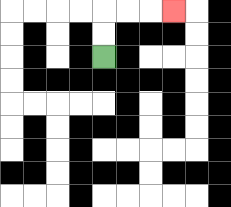{'start': '[4, 2]', 'end': '[7, 0]', 'path_directions': 'U,U,R,R,R', 'path_coordinates': '[[4, 2], [4, 1], [4, 0], [5, 0], [6, 0], [7, 0]]'}